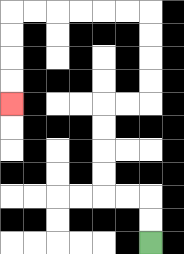{'start': '[6, 10]', 'end': '[0, 4]', 'path_directions': 'U,U,L,L,U,U,U,U,R,R,U,U,U,U,L,L,L,L,L,L,D,D,D,D', 'path_coordinates': '[[6, 10], [6, 9], [6, 8], [5, 8], [4, 8], [4, 7], [4, 6], [4, 5], [4, 4], [5, 4], [6, 4], [6, 3], [6, 2], [6, 1], [6, 0], [5, 0], [4, 0], [3, 0], [2, 0], [1, 0], [0, 0], [0, 1], [0, 2], [0, 3], [0, 4]]'}